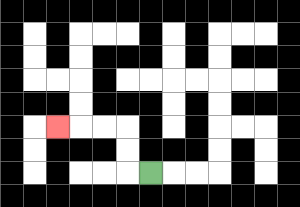{'start': '[6, 7]', 'end': '[2, 5]', 'path_directions': 'L,U,U,L,L,L', 'path_coordinates': '[[6, 7], [5, 7], [5, 6], [5, 5], [4, 5], [3, 5], [2, 5]]'}